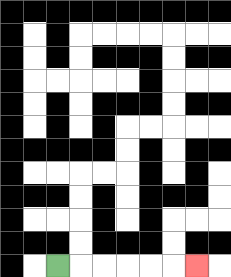{'start': '[2, 11]', 'end': '[8, 11]', 'path_directions': 'R,R,R,R,R,R', 'path_coordinates': '[[2, 11], [3, 11], [4, 11], [5, 11], [6, 11], [7, 11], [8, 11]]'}